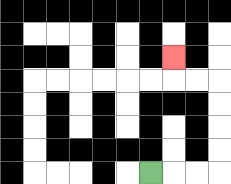{'start': '[6, 7]', 'end': '[7, 2]', 'path_directions': 'R,R,R,U,U,U,U,L,L,U', 'path_coordinates': '[[6, 7], [7, 7], [8, 7], [9, 7], [9, 6], [9, 5], [9, 4], [9, 3], [8, 3], [7, 3], [7, 2]]'}